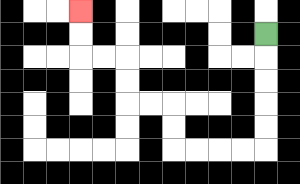{'start': '[11, 1]', 'end': '[3, 0]', 'path_directions': 'D,D,D,D,D,L,L,L,L,U,U,L,L,U,U,L,L,U,U', 'path_coordinates': '[[11, 1], [11, 2], [11, 3], [11, 4], [11, 5], [11, 6], [10, 6], [9, 6], [8, 6], [7, 6], [7, 5], [7, 4], [6, 4], [5, 4], [5, 3], [5, 2], [4, 2], [3, 2], [3, 1], [3, 0]]'}